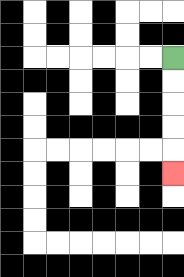{'start': '[7, 2]', 'end': '[7, 7]', 'path_directions': 'D,D,D,D,D', 'path_coordinates': '[[7, 2], [7, 3], [7, 4], [7, 5], [7, 6], [7, 7]]'}